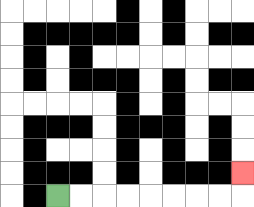{'start': '[2, 8]', 'end': '[10, 7]', 'path_directions': 'R,R,R,R,R,R,R,R,U', 'path_coordinates': '[[2, 8], [3, 8], [4, 8], [5, 8], [6, 8], [7, 8], [8, 8], [9, 8], [10, 8], [10, 7]]'}